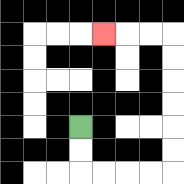{'start': '[3, 5]', 'end': '[4, 1]', 'path_directions': 'D,D,R,R,R,R,U,U,U,U,U,U,L,L,L', 'path_coordinates': '[[3, 5], [3, 6], [3, 7], [4, 7], [5, 7], [6, 7], [7, 7], [7, 6], [7, 5], [7, 4], [7, 3], [7, 2], [7, 1], [6, 1], [5, 1], [4, 1]]'}